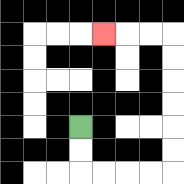{'start': '[3, 5]', 'end': '[4, 1]', 'path_directions': 'D,D,R,R,R,R,U,U,U,U,U,U,L,L,L', 'path_coordinates': '[[3, 5], [3, 6], [3, 7], [4, 7], [5, 7], [6, 7], [7, 7], [7, 6], [7, 5], [7, 4], [7, 3], [7, 2], [7, 1], [6, 1], [5, 1], [4, 1]]'}